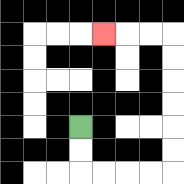{'start': '[3, 5]', 'end': '[4, 1]', 'path_directions': 'D,D,R,R,R,R,U,U,U,U,U,U,L,L,L', 'path_coordinates': '[[3, 5], [3, 6], [3, 7], [4, 7], [5, 7], [6, 7], [7, 7], [7, 6], [7, 5], [7, 4], [7, 3], [7, 2], [7, 1], [6, 1], [5, 1], [4, 1]]'}